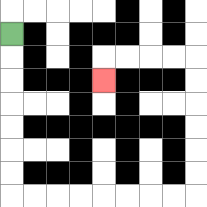{'start': '[0, 1]', 'end': '[4, 3]', 'path_directions': 'D,D,D,D,D,D,D,R,R,R,R,R,R,R,R,U,U,U,U,U,U,L,L,L,L,D', 'path_coordinates': '[[0, 1], [0, 2], [0, 3], [0, 4], [0, 5], [0, 6], [0, 7], [0, 8], [1, 8], [2, 8], [3, 8], [4, 8], [5, 8], [6, 8], [7, 8], [8, 8], [8, 7], [8, 6], [8, 5], [8, 4], [8, 3], [8, 2], [7, 2], [6, 2], [5, 2], [4, 2], [4, 3]]'}